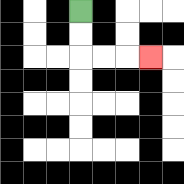{'start': '[3, 0]', 'end': '[6, 2]', 'path_directions': 'D,D,R,R,R', 'path_coordinates': '[[3, 0], [3, 1], [3, 2], [4, 2], [5, 2], [6, 2]]'}